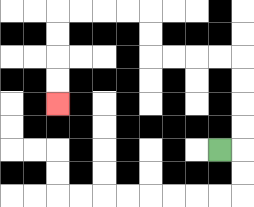{'start': '[9, 6]', 'end': '[2, 4]', 'path_directions': 'R,U,U,U,U,L,L,L,L,U,U,L,L,L,L,D,D,D,D', 'path_coordinates': '[[9, 6], [10, 6], [10, 5], [10, 4], [10, 3], [10, 2], [9, 2], [8, 2], [7, 2], [6, 2], [6, 1], [6, 0], [5, 0], [4, 0], [3, 0], [2, 0], [2, 1], [2, 2], [2, 3], [2, 4]]'}